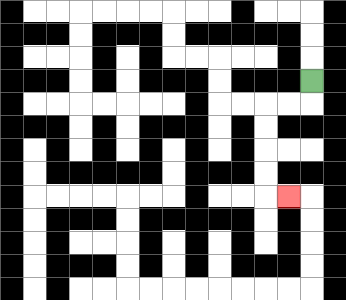{'start': '[13, 3]', 'end': '[12, 8]', 'path_directions': 'D,L,L,D,D,D,D,R', 'path_coordinates': '[[13, 3], [13, 4], [12, 4], [11, 4], [11, 5], [11, 6], [11, 7], [11, 8], [12, 8]]'}